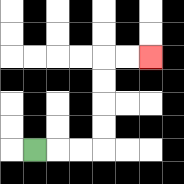{'start': '[1, 6]', 'end': '[6, 2]', 'path_directions': 'R,R,R,U,U,U,U,R,R', 'path_coordinates': '[[1, 6], [2, 6], [3, 6], [4, 6], [4, 5], [4, 4], [4, 3], [4, 2], [5, 2], [6, 2]]'}